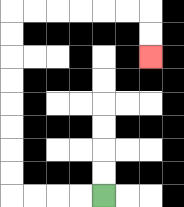{'start': '[4, 8]', 'end': '[6, 2]', 'path_directions': 'L,L,L,L,U,U,U,U,U,U,U,U,R,R,R,R,R,R,D,D', 'path_coordinates': '[[4, 8], [3, 8], [2, 8], [1, 8], [0, 8], [0, 7], [0, 6], [0, 5], [0, 4], [0, 3], [0, 2], [0, 1], [0, 0], [1, 0], [2, 0], [3, 0], [4, 0], [5, 0], [6, 0], [6, 1], [6, 2]]'}